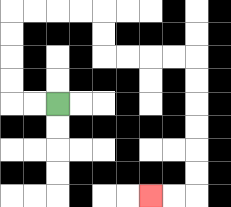{'start': '[2, 4]', 'end': '[6, 8]', 'path_directions': 'L,L,U,U,U,U,R,R,R,R,D,D,R,R,R,R,D,D,D,D,D,D,L,L', 'path_coordinates': '[[2, 4], [1, 4], [0, 4], [0, 3], [0, 2], [0, 1], [0, 0], [1, 0], [2, 0], [3, 0], [4, 0], [4, 1], [4, 2], [5, 2], [6, 2], [7, 2], [8, 2], [8, 3], [8, 4], [8, 5], [8, 6], [8, 7], [8, 8], [7, 8], [6, 8]]'}